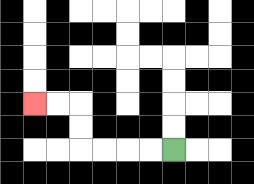{'start': '[7, 6]', 'end': '[1, 4]', 'path_directions': 'L,L,L,L,U,U,L,L', 'path_coordinates': '[[7, 6], [6, 6], [5, 6], [4, 6], [3, 6], [3, 5], [3, 4], [2, 4], [1, 4]]'}